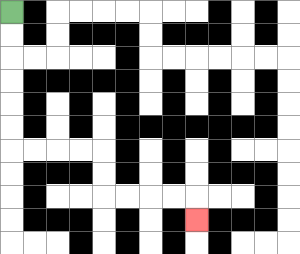{'start': '[0, 0]', 'end': '[8, 9]', 'path_directions': 'D,D,D,D,D,D,R,R,R,R,D,D,R,R,R,R,D', 'path_coordinates': '[[0, 0], [0, 1], [0, 2], [0, 3], [0, 4], [0, 5], [0, 6], [1, 6], [2, 6], [3, 6], [4, 6], [4, 7], [4, 8], [5, 8], [6, 8], [7, 8], [8, 8], [8, 9]]'}